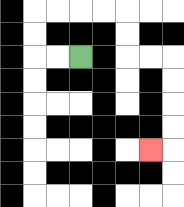{'start': '[3, 2]', 'end': '[6, 6]', 'path_directions': 'L,L,U,U,R,R,R,R,D,D,R,R,D,D,D,D,L', 'path_coordinates': '[[3, 2], [2, 2], [1, 2], [1, 1], [1, 0], [2, 0], [3, 0], [4, 0], [5, 0], [5, 1], [5, 2], [6, 2], [7, 2], [7, 3], [7, 4], [7, 5], [7, 6], [6, 6]]'}